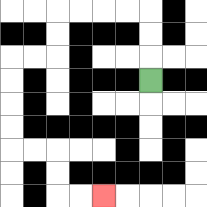{'start': '[6, 3]', 'end': '[4, 8]', 'path_directions': 'U,U,U,L,L,L,L,D,D,L,L,D,D,D,D,R,R,D,D,R,R', 'path_coordinates': '[[6, 3], [6, 2], [6, 1], [6, 0], [5, 0], [4, 0], [3, 0], [2, 0], [2, 1], [2, 2], [1, 2], [0, 2], [0, 3], [0, 4], [0, 5], [0, 6], [1, 6], [2, 6], [2, 7], [2, 8], [3, 8], [4, 8]]'}